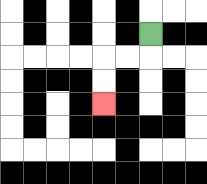{'start': '[6, 1]', 'end': '[4, 4]', 'path_directions': 'D,L,L,D,D', 'path_coordinates': '[[6, 1], [6, 2], [5, 2], [4, 2], [4, 3], [4, 4]]'}